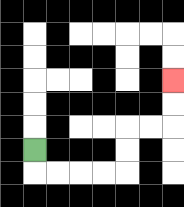{'start': '[1, 6]', 'end': '[7, 3]', 'path_directions': 'D,R,R,R,R,U,U,R,R,U,U', 'path_coordinates': '[[1, 6], [1, 7], [2, 7], [3, 7], [4, 7], [5, 7], [5, 6], [5, 5], [6, 5], [7, 5], [7, 4], [7, 3]]'}